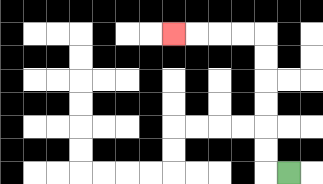{'start': '[12, 7]', 'end': '[7, 1]', 'path_directions': 'L,U,U,U,U,U,U,L,L,L,L', 'path_coordinates': '[[12, 7], [11, 7], [11, 6], [11, 5], [11, 4], [11, 3], [11, 2], [11, 1], [10, 1], [9, 1], [8, 1], [7, 1]]'}